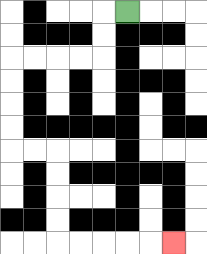{'start': '[5, 0]', 'end': '[7, 10]', 'path_directions': 'L,D,D,L,L,L,L,D,D,D,D,R,R,D,D,D,D,R,R,R,R,R', 'path_coordinates': '[[5, 0], [4, 0], [4, 1], [4, 2], [3, 2], [2, 2], [1, 2], [0, 2], [0, 3], [0, 4], [0, 5], [0, 6], [1, 6], [2, 6], [2, 7], [2, 8], [2, 9], [2, 10], [3, 10], [4, 10], [5, 10], [6, 10], [7, 10]]'}